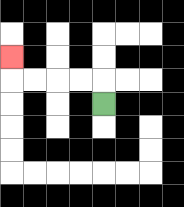{'start': '[4, 4]', 'end': '[0, 2]', 'path_directions': 'U,L,L,L,L,U', 'path_coordinates': '[[4, 4], [4, 3], [3, 3], [2, 3], [1, 3], [0, 3], [0, 2]]'}